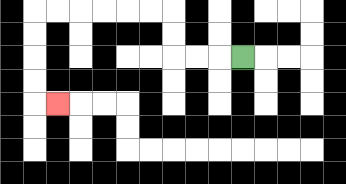{'start': '[10, 2]', 'end': '[2, 4]', 'path_directions': 'L,L,L,U,U,L,L,L,L,L,L,D,D,D,D,R', 'path_coordinates': '[[10, 2], [9, 2], [8, 2], [7, 2], [7, 1], [7, 0], [6, 0], [5, 0], [4, 0], [3, 0], [2, 0], [1, 0], [1, 1], [1, 2], [1, 3], [1, 4], [2, 4]]'}